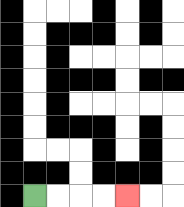{'start': '[1, 8]', 'end': '[5, 8]', 'path_directions': 'R,R,R,R', 'path_coordinates': '[[1, 8], [2, 8], [3, 8], [4, 8], [5, 8]]'}